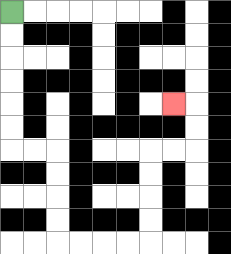{'start': '[0, 0]', 'end': '[7, 4]', 'path_directions': 'D,D,D,D,D,D,R,R,D,D,D,D,R,R,R,R,U,U,U,U,R,R,U,U,L', 'path_coordinates': '[[0, 0], [0, 1], [0, 2], [0, 3], [0, 4], [0, 5], [0, 6], [1, 6], [2, 6], [2, 7], [2, 8], [2, 9], [2, 10], [3, 10], [4, 10], [5, 10], [6, 10], [6, 9], [6, 8], [6, 7], [6, 6], [7, 6], [8, 6], [8, 5], [8, 4], [7, 4]]'}